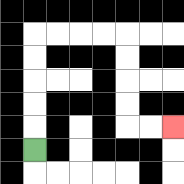{'start': '[1, 6]', 'end': '[7, 5]', 'path_directions': 'U,U,U,U,U,R,R,R,R,D,D,D,D,R,R', 'path_coordinates': '[[1, 6], [1, 5], [1, 4], [1, 3], [1, 2], [1, 1], [2, 1], [3, 1], [4, 1], [5, 1], [5, 2], [5, 3], [5, 4], [5, 5], [6, 5], [7, 5]]'}